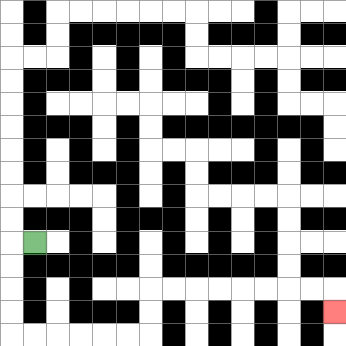{'start': '[1, 10]', 'end': '[14, 13]', 'path_directions': 'L,D,D,D,D,R,R,R,R,R,R,U,U,R,R,R,R,R,R,R,R,D', 'path_coordinates': '[[1, 10], [0, 10], [0, 11], [0, 12], [0, 13], [0, 14], [1, 14], [2, 14], [3, 14], [4, 14], [5, 14], [6, 14], [6, 13], [6, 12], [7, 12], [8, 12], [9, 12], [10, 12], [11, 12], [12, 12], [13, 12], [14, 12], [14, 13]]'}